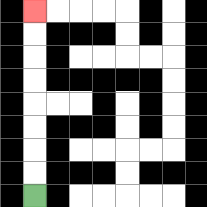{'start': '[1, 8]', 'end': '[1, 0]', 'path_directions': 'U,U,U,U,U,U,U,U', 'path_coordinates': '[[1, 8], [1, 7], [1, 6], [1, 5], [1, 4], [1, 3], [1, 2], [1, 1], [1, 0]]'}